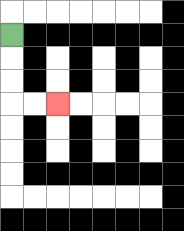{'start': '[0, 1]', 'end': '[2, 4]', 'path_directions': 'D,D,D,R,R', 'path_coordinates': '[[0, 1], [0, 2], [0, 3], [0, 4], [1, 4], [2, 4]]'}